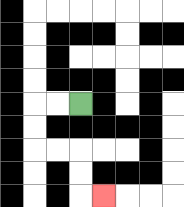{'start': '[3, 4]', 'end': '[4, 8]', 'path_directions': 'L,L,D,D,R,R,D,D,R', 'path_coordinates': '[[3, 4], [2, 4], [1, 4], [1, 5], [1, 6], [2, 6], [3, 6], [3, 7], [3, 8], [4, 8]]'}